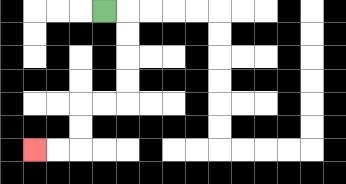{'start': '[4, 0]', 'end': '[1, 6]', 'path_directions': 'R,D,D,D,D,L,L,D,D,L,L', 'path_coordinates': '[[4, 0], [5, 0], [5, 1], [5, 2], [5, 3], [5, 4], [4, 4], [3, 4], [3, 5], [3, 6], [2, 6], [1, 6]]'}